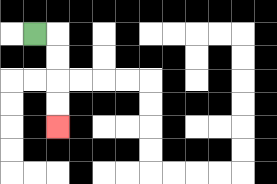{'start': '[1, 1]', 'end': '[2, 5]', 'path_directions': 'R,D,D,D,D', 'path_coordinates': '[[1, 1], [2, 1], [2, 2], [2, 3], [2, 4], [2, 5]]'}